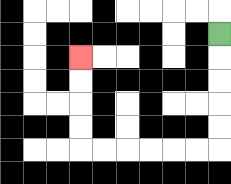{'start': '[9, 1]', 'end': '[3, 2]', 'path_directions': 'D,D,D,D,D,L,L,L,L,L,L,U,U,U,U', 'path_coordinates': '[[9, 1], [9, 2], [9, 3], [9, 4], [9, 5], [9, 6], [8, 6], [7, 6], [6, 6], [5, 6], [4, 6], [3, 6], [3, 5], [3, 4], [3, 3], [3, 2]]'}